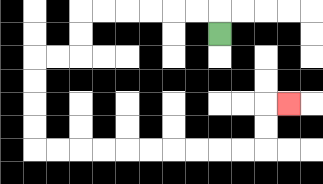{'start': '[9, 1]', 'end': '[12, 4]', 'path_directions': 'U,L,L,L,L,L,L,D,D,L,L,D,D,D,D,R,R,R,R,R,R,R,R,R,R,U,U,R', 'path_coordinates': '[[9, 1], [9, 0], [8, 0], [7, 0], [6, 0], [5, 0], [4, 0], [3, 0], [3, 1], [3, 2], [2, 2], [1, 2], [1, 3], [1, 4], [1, 5], [1, 6], [2, 6], [3, 6], [4, 6], [5, 6], [6, 6], [7, 6], [8, 6], [9, 6], [10, 6], [11, 6], [11, 5], [11, 4], [12, 4]]'}